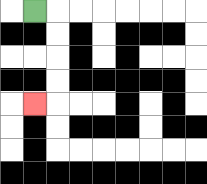{'start': '[1, 0]', 'end': '[1, 4]', 'path_directions': 'R,D,D,D,D,L', 'path_coordinates': '[[1, 0], [2, 0], [2, 1], [2, 2], [2, 3], [2, 4], [1, 4]]'}